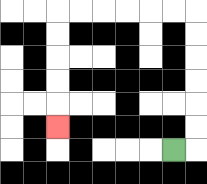{'start': '[7, 6]', 'end': '[2, 5]', 'path_directions': 'R,U,U,U,U,U,U,L,L,L,L,L,L,D,D,D,D,D', 'path_coordinates': '[[7, 6], [8, 6], [8, 5], [8, 4], [8, 3], [8, 2], [8, 1], [8, 0], [7, 0], [6, 0], [5, 0], [4, 0], [3, 0], [2, 0], [2, 1], [2, 2], [2, 3], [2, 4], [2, 5]]'}